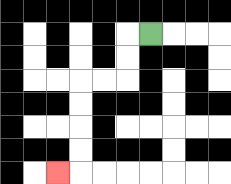{'start': '[6, 1]', 'end': '[2, 7]', 'path_directions': 'L,D,D,L,L,D,D,D,D,L', 'path_coordinates': '[[6, 1], [5, 1], [5, 2], [5, 3], [4, 3], [3, 3], [3, 4], [3, 5], [3, 6], [3, 7], [2, 7]]'}